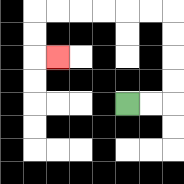{'start': '[5, 4]', 'end': '[2, 2]', 'path_directions': 'R,R,U,U,U,U,L,L,L,L,L,L,D,D,R', 'path_coordinates': '[[5, 4], [6, 4], [7, 4], [7, 3], [7, 2], [7, 1], [7, 0], [6, 0], [5, 0], [4, 0], [3, 0], [2, 0], [1, 0], [1, 1], [1, 2], [2, 2]]'}